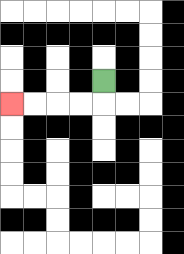{'start': '[4, 3]', 'end': '[0, 4]', 'path_directions': 'D,L,L,L,L', 'path_coordinates': '[[4, 3], [4, 4], [3, 4], [2, 4], [1, 4], [0, 4]]'}